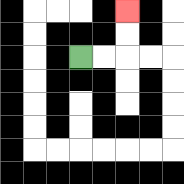{'start': '[3, 2]', 'end': '[5, 0]', 'path_directions': 'R,R,U,U', 'path_coordinates': '[[3, 2], [4, 2], [5, 2], [5, 1], [5, 0]]'}